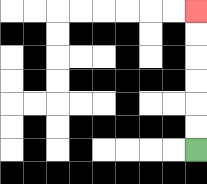{'start': '[8, 6]', 'end': '[8, 0]', 'path_directions': 'U,U,U,U,U,U', 'path_coordinates': '[[8, 6], [8, 5], [8, 4], [8, 3], [8, 2], [8, 1], [8, 0]]'}